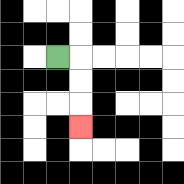{'start': '[2, 2]', 'end': '[3, 5]', 'path_directions': 'R,D,D,D', 'path_coordinates': '[[2, 2], [3, 2], [3, 3], [3, 4], [3, 5]]'}